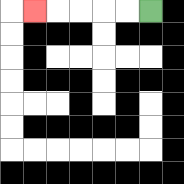{'start': '[6, 0]', 'end': '[1, 0]', 'path_directions': 'L,L,L,L,L', 'path_coordinates': '[[6, 0], [5, 0], [4, 0], [3, 0], [2, 0], [1, 0]]'}